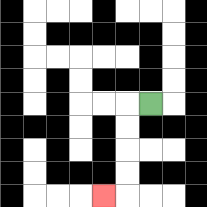{'start': '[6, 4]', 'end': '[4, 8]', 'path_directions': 'L,D,D,D,D,L', 'path_coordinates': '[[6, 4], [5, 4], [5, 5], [5, 6], [5, 7], [5, 8], [4, 8]]'}